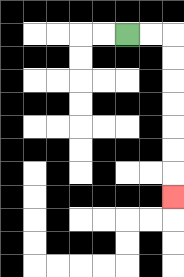{'start': '[5, 1]', 'end': '[7, 8]', 'path_directions': 'R,R,D,D,D,D,D,D,D', 'path_coordinates': '[[5, 1], [6, 1], [7, 1], [7, 2], [7, 3], [7, 4], [7, 5], [7, 6], [7, 7], [7, 8]]'}